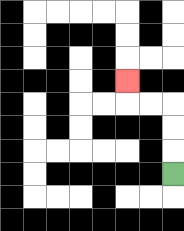{'start': '[7, 7]', 'end': '[5, 3]', 'path_directions': 'U,U,U,L,L,U', 'path_coordinates': '[[7, 7], [7, 6], [7, 5], [7, 4], [6, 4], [5, 4], [5, 3]]'}